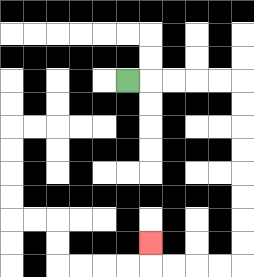{'start': '[5, 3]', 'end': '[6, 10]', 'path_directions': 'R,R,R,R,R,D,D,D,D,D,D,D,D,L,L,L,L,U', 'path_coordinates': '[[5, 3], [6, 3], [7, 3], [8, 3], [9, 3], [10, 3], [10, 4], [10, 5], [10, 6], [10, 7], [10, 8], [10, 9], [10, 10], [10, 11], [9, 11], [8, 11], [7, 11], [6, 11], [6, 10]]'}